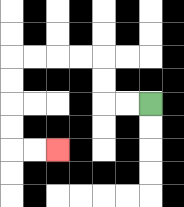{'start': '[6, 4]', 'end': '[2, 6]', 'path_directions': 'L,L,U,U,L,L,L,L,D,D,D,D,R,R', 'path_coordinates': '[[6, 4], [5, 4], [4, 4], [4, 3], [4, 2], [3, 2], [2, 2], [1, 2], [0, 2], [0, 3], [0, 4], [0, 5], [0, 6], [1, 6], [2, 6]]'}